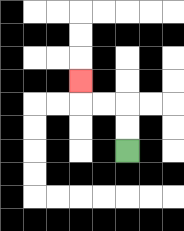{'start': '[5, 6]', 'end': '[3, 3]', 'path_directions': 'U,U,L,L,U', 'path_coordinates': '[[5, 6], [5, 5], [5, 4], [4, 4], [3, 4], [3, 3]]'}